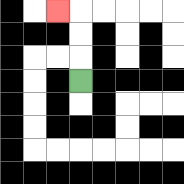{'start': '[3, 3]', 'end': '[2, 0]', 'path_directions': 'U,U,U,L', 'path_coordinates': '[[3, 3], [3, 2], [3, 1], [3, 0], [2, 0]]'}